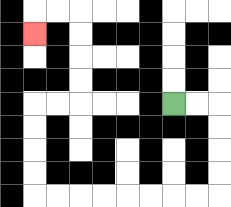{'start': '[7, 4]', 'end': '[1, 1]', 'path_directions': 'R,R,D,D,D,D,L,L,L,L,L,L,L,L,U,U,U,U,R,R,U,U,U,U,L,L,D', 'path_coordinates': '[[7, 4], [8, 4], [9, 4], [9, 5], [9, 6], [9, 7], [9, 8], [8, 8], [7, 8], [6, 8], [5, 8], [4, 8], [3, 8], [2, 8], [1, 8], [1, 7], [1, 6], [1, 5], [1, 4], [2, 4], [3, 4], [3, 3], [3, 2], [3, 1], [3, 0], [2, 0], [1, 0], [1, 1]]'}